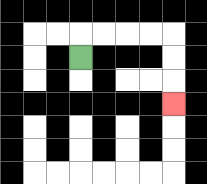{'start': '[3, 2]', 'end': '[7, 4]', 'path_directions': 'U,R,R,R,R,D,D,D', 'path_coordinates': '[[3, 2], [3, 1], [4, 1], [5, 1], [6, 1], [7, 1], [7, 2], [7, 3], [7, 4]]'}